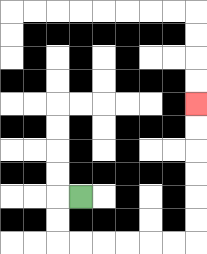{'start': '[3, 8]', 'end': '[8, 4]', 'path_directions': 'L,D,D,R,R,R,R,R,R,U,U,U,U,U,U', 'path_coordinates': '[[3, 8], [2, 8], [2, 9], [2, 10], [3, 10], [4, 10], [5, 10], [6, 10], [7, 10], [8, 10], [8, 9], [8, 8], [8, 7], [8, 6], [8, 5], [8, 4]]'}